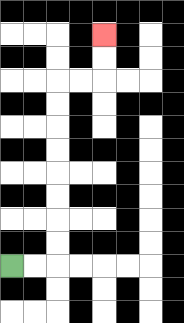{'start': '[0, 11]', 'end': '[4, 1]', 'path_directions': 'R,R,U,U,U,U,U,U,U,U,R,R,U,U', 'path_coordinates': '[[0, 11], [1, 11], [2, 11], [2, 10], [2, 9], [2, 8], [2, 7], [2, 6], [2, 5], [2, 4], [2, 3], [3, 3], [4, 3], [4, 2], [4, 1]]'}